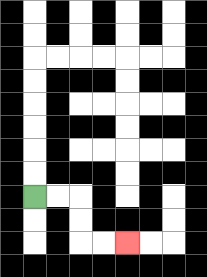{'start': '[1, 8]', 'end': '[5, 10]', 'path_directions': 'R,R,D,D,R,R', 'path_coordinates': '[[1, 8], [2, 8], [3, 8], [3, 9], [3, 10], [4, 10], [5, 10]]'}